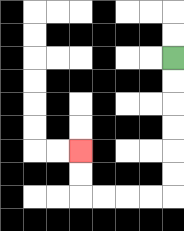{'start': '[7, 2]', 'end': '[3, 6]', 'path_directions': 'D,D,D,D,D,D,L,L,L,L,U,U', 'path_coordinates': '[[7, 2], [7, 3], [7, 4], [7, 5], [7, 6], [7, 7], [7, 8], [6, 8], [5, 8], [4, 8], [3, 8], [3, 7], [3, 6]]'}